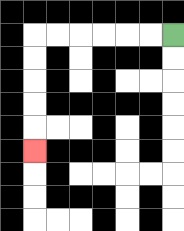{'start': '[7, 1]', 'end': '[1, 6]', 'path_directions': 'L,L,L,L,L,L,D,D,D,D,D', 'path_coordinates': '[[7, 1], [6, 1], [5, 1], [4, 1], [3, 1], [2, 1], [1, 1], [1, 2], [1, 3], [1, 4], [1, 5], [1, 6]]'}